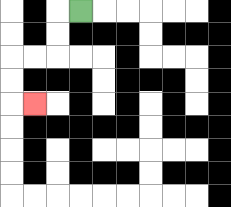{'start': '[3, 0]', 'end': '[1, 4]', 'path_directions': 'L,D,D,L,L,D,D,R', 'path_coordinates': '[[3, 0], [2, 0], [2, 1], [2, 2], [1, 2], [0, 2], [0, 3], [0, 4], [1, 4]]'}